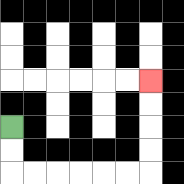{'start': '[0, 5]', 'end': '[6, 3]', 'path_directions': 'D,D,R,R,R,R,R,R,U,U,U,U', 'path_coordinates': '[[0, 5], [0, 6], [0, 7], [1, 7], [2, 7], [3, 7], [4, 7], [5, 7], [6, 7], [6, 6], [6, 5], [6, 4], [6, 3]]'}